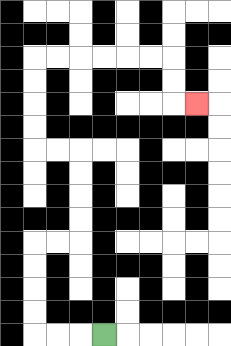{'start': '[4, 14]', 'end': '[8, 4]', 'path_directions': 'L,L,L,U,U,U,U,R,R,U,U,U,U,L,L,U,U,U,U,R,R,R,R,R,R,D,D,R', 'path_coordinates': '[[4, 14], [3, 14], [2, 14], [1, 14], [1, 13], [1, 12], [1, 11], [1, 10], [2, 10], [3, 10], [3, 9], [3, 8], [3, 7], [3, 6], [2, 6], [1, 6], [1, 5], [1, 4], [1, 3], [1, 2], [2, 2], [3, 2], [4, 2], [5, 2], [6, 2], [7, 2], [7, 3], [7, 4], [8, 4]]'}